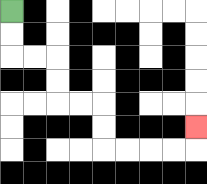{'start': '[0, 0]', 'end': '[8, 5]', 'path_directions': 'D,D,R,R,D,D,R,R,D,D,R,R,R,R,U', 'path_coordinates': '[[0, 0], [0, 1], [0, 2], [1, 2], [2, 2], [2, 3], [2, 4], [3, 4], [4, 4], [4, 5], [4, 6], [5, 6], [6, 6], [7, 6], [8, 6], [8, 5]]'}